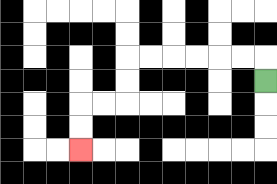{'start': '[11, 3]', 'end': '[3, 6]', 'path_directions': 'U,L,L,L,L,L,L,D,D,L,L,D,D', 'path_coordinates': '[[11, 3], [11, 2], [10, 2], [9, 2], [8, 2], [7, 2], [6, 2], [5, 2], [5, 3], [5, 4], [4, 4], [3, 4], [3, 5], [3, 6]]'}